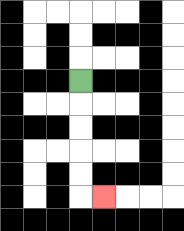{'start': '[3, 3]', 'end': '[4, 8]', 'path_directions': 'D,D,D,D,D,R', 'path_coordinates': '[[3, 3], [3, 4], [3, 5], [3, 6], [3, 7], [3, 8], [4, 8]]'}